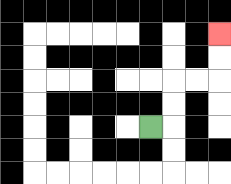{'start': '[6, 5]', 'end': '[9, 1]', 'path_directions': 'R,U,U,R,R,U,U', 'path_coordinates': '[[6, 5], [7, 5], [7, 4], [7, 3], [8, 3], [9, 3], [9, 2], [9, 1]]'}